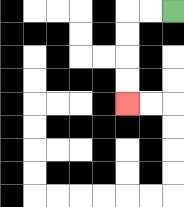{'start': '[7, 0]', 'end': '[5, 4]', 'path_directions': 'L,L,D,D,D,D', 'path_coordinates': '[[7, 0], [6, 0], [5, 0], [5, 1], [5, 2], [5, 3], [5, 4]]'}